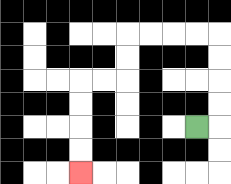{'start': '[8, 5]', 'end': '[3, 7]', 'path_directions': 'R,U,U,U,U,L,L,L,L,D,D,L,L,D,D,D,D', 'path_coordinates': '[[8, 5], [9, 5], [9, 4], [9, 3], [9, 2], [9, 1], [8, 1], [7, 1], [6, 1], [5, 1], [5, 2], [5, 3], [4, 3], [3, 3], [3, 4], [3, 5], [3, 6], [3, 7]]'}